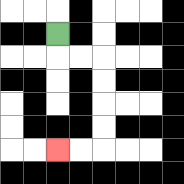{'start': '[2, 1]', 'end': '[2, 6]', 'path_directions': 'D,R,R,D,D,D,D,L,L', 'path_coordinates': '[[2, 1], [2, 2], [3, 2], [4, 2], [4, 3], [4, 4], [4, 5], [4, 6], [3, 6], [2, 6]]'}